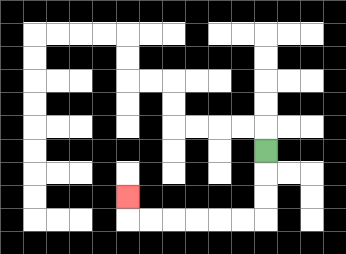{'start': '[11, 6]', 'end': '[5, 8]', 'path_directions': 'D,D,D,L,L,L,L,L,L,U', 'path_coordinates': '[[11, 6], [11, 7], [11, 8], [11, 9], [10, 9], [9, 9], [8, 9], [7, 9], [6, 9], [5, 9], [5, 8]]'}